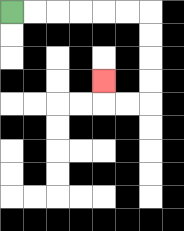{'start': '[0, 0]', 'end': '[4, 3]', 'path_directions': 'R,R,R,R,R,R,D,D,D,D,L,L,U', 'path_coordinates': '[[0, 0], [1, 0], [2, 0], [3, 0], [4, 0], [5, 0], [6, 0], [6, 1], [6, 2], [6, 3], [6, 4], [5, 4], [4, 4], [4, 3]]'}